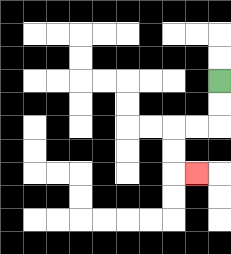{'start': '[9, 3]', 'end': '[8, 7]', 'path_directions': 'D,D,L,L,D,D,R', 'path_coordinates': '[[9, 3], [9, 4], [9, 5], [8, 5], [7, 5], [7, 6], [7, 7], [8, 7]]'}